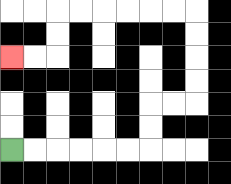{'start': '[0, 6]', 'end': '[0, 2]', 'path_directions': 'R,R,R,R,R,R,U,U,R,R,U,U,U,U,L,L,L,L,L,L,D,D,L,L', 'path_coordinates': '[[0, 6], [1, 6], [2, 6], [3, 6], [4, 6], [5, 6], [6, 6], [6, 5], [6, 4], [7, 4], [8, 4], [8, 3], [8, 2], [8, 1], [8, 0], [7, 0], [6, 0], [5, 0], [4, 0], [3, 0], [2, 0], [2, 1], [2, 2], [1, 2], [0, 2]]'}